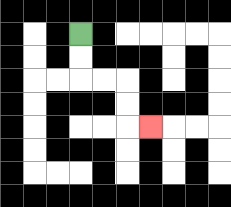{'start': '[3, 1]', 'end': '[6, 5]', 'path_directions': 'D,D,R,R,D,D,R', 'path_coordinates': '[[3, 1], [3, 2], [3, 3], [4, 3], [5, 3], [5, 4], [5, 5], [6, 5]]'}